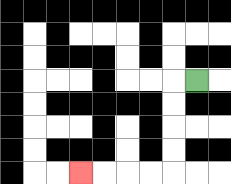{'start': '[8, 3]', 'end': '[3, 7]', 'path_directions': 'L,D,D,D,D,L,L,L,L', 'path_coordinates': '[[8, 3], [7, 3], [7, 4], [7, 5], [7, 6], [7, 7], [6, 7], [5, 7], [4, 7], [3, 7]]'}